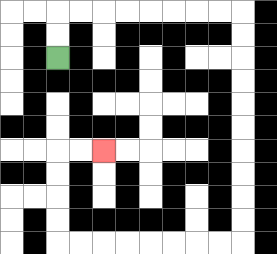{'start': '[2, 2]', 'end': '[4, 6]', 'path_directions': 'U,U,R,R,R,R,R,R,R,R,D,D,D,D,D,D,D,D,D,D,L,L,L,L,L,L,L,L,U,U,U,U,R,R', 'path_coordinates': '[[2, 2], [2, 1], [2, 0], [3, 0], [4, 0], [5, 0], [6, 0], [7, 0], [8, 0], [9, 0], [10, 0], [10, 1], [10, 2], [10, 3], [10, 4], [10, 5], [10, 6], [10, 7], [10, 8], [10, 9], [10, 10], [9, 10], [8, 10], [7, 10], [6, 10], [5, 10], [4, 10], [3, 10], [2, 10], [2, 9], [2, 8], [2, 7], [2, 6], [3, 6], [4, 6]]'}